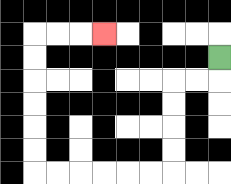{'start': '[9, 2]', 'end': '[4, 1]', 'path_directions': 'D,L,L,D,D,D,D,L,L,L,L,L,L,U,U,U,U,U,U,R,R,R', 'path_coordinates': '[[9, 2], [9, 3], [8, 3], [7, 3], [7, 4], [7, 5], [7, 6], [7, 7], [6, 7], [5, 7], [4, 7], [3, 7], [2, 7], [1, 7], [1, 6], [1, 5], [1, 4], [1, 3], [1, 2], [1, 1], [2, 1], [3, 1], [4, 1]]'}